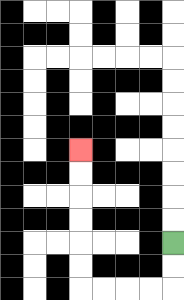{'start': '[7, 10]', 'end': '[3, 6]', 'path_directions': 'D,D,L,L,L,L,U,U,U,U,U,U', 'path_coordinates': '[[7, 10], [7, 11], [7, 12], [6, 12], [5, 12], [4, 12], [3, 12], [3, 11], [3, 10], [3, 9], [3, 8], [3, 7], [3, 6]]'}